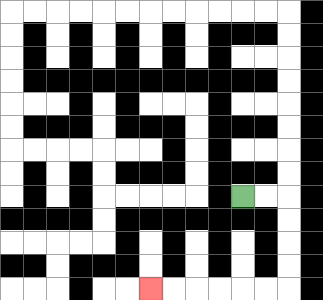{'start': '[10, 8]', 'end': '[6, 12]', 'path_directions': 'R,R,D,D,D,D,L,L,L,L,L,L', 'path_coordinates': '[[10, 8], [11, 8], [12, 8], [12, 9], [12, 10], [12, 11], [12, 12], [11, 12], [10, 12], [9, 12], [8, 12], [7, 12], [6, 12]]'}